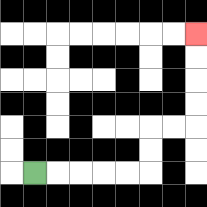{'start': '[1, 7]', 'end': '[8, 1]', 'path_directions': 'R,R,R,R,R,U,U,R,R,U,U,U,U', 'path_coordinates': '[[1, 7], [2, 7], [3, 7], [4, 7], [5, 7], [6, 7], [6, 6], [6, 5], [7, 5], [8, 5], [8, 4], [8, 3], [8, 2], [8, 1]]'}